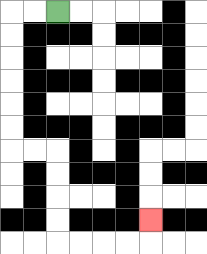{'start': '[2, 0]', 'end': '[6, 9]', 'path_directions': 'L,L,D,D,D,D,D,D,R,R,D,D,D,D,R,R,R,R,U', 'path_coordinates': '[[2, 0], [1, 0], [0, 0], [0, 1], [0, 2], [0, 3], [0, 4], [0, 5], [0, 6], [1, 6], [2, 6], [2, 7], [2, 8], [2, 9], [2, 10], [3, 10], [4, 10], [5, 10], [6, 10], [6, 9]]'}